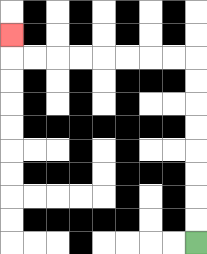{'start': '[8, 10]', 'end': '[0, 1]', 'path_directions': 'U,U,U,U,U,U,U,U,L,L,L,L,L,L,L,L,U', 'path_coordinates': '[[8, 10], [8, 9], [8, 8], [8, 7], [8, 6], [8, 5], [8, 4], [8, 3], [8, 2], [7, 2], [6, 2], [5, 2], [4, 2], [3, 2], [2, 2], [1, 2], [0, 2], [0, 1]]'}